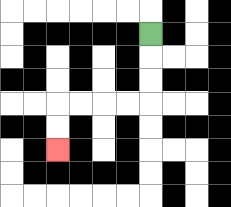{'start': '[6, 1]', 'end': '[2, 6]', 'path_directions': 'D,D,D,L,L,L,L,D,D', 'path_coordinates': '[[6, 1], [6, 2], [6, 3], [6, 4], [5, 4], [4, 4], [3, 4], [2, 4], [2, 5], [2, 6]]'}